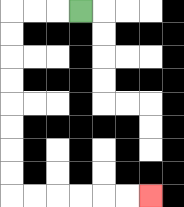{'start': '[3, 0]', 'end': '[6, 8]', 'path_directions': 'L,L,L,D,D,D,D,D,D,D,D,R,R,R,R,R,R', 'path_coordinates': '[[3, 0], [2, 0], [1, 0], [0, 0], [0, 1], [0, 2], [0, 3], [0, 4], [0, 5], [0, 6], [0, 7], [0, 8], [1, 8], [2, 8], [3, 8], [4, 8], [5, 8], [6, 8]]'}